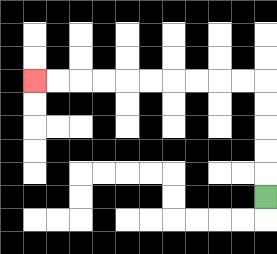{'start': '[11, 8]', 'end': '[1, 3]', 'path_directions': 'U,U,U,U,U,L,L,L,L,L,L,L,L,L,L', 'path_coordinates': '[[11, 8], [11, 7], [11, 6], [11, 5], [11, 4], [11, 3], [10, 3], [9, 3], [8, 3], [7, 3], [6, 3], [5, 3], [4, 3], [3, 3], [2, 3], [1, 3]]'}